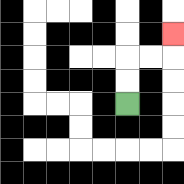{'start': '[5, 4]', 'end': '[7, 1]', 'path_directions': 'U,U,R,R,U', 'path_coordinates': '[[5, 4], [5, 3], [5, 2], [6, 2], [7, 2], [7, 1]]'}